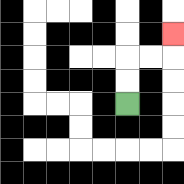{'start': '[5, 4]', 'end': '[7, 1]', 'path_directions': 'U,U,R,R,U', 'path_coordinates': '[[5, 4], [5, 3], [5, 2], [6, 2], [7, 2], [7, 1]]'}